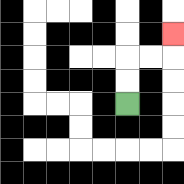{'start': '[5, 4]', 'end': '[7, 1]', 'path_directions': 'U,U,R,R,U', 'path_coordinates': '[[5, 4], [5, 3], [5, 2], [6, 2], [7, 2], [7, 1]]'}